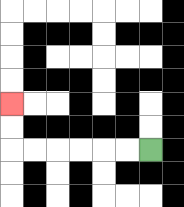{'start': '[6, 6]', 'end': '[0, 4]', 'path_directions': 'L,L,L,L,L,L,U,U', 'path_coordinates': '[[6, 6], [5, 6], [4, 6], [3, 6], [2, 6], [1, 6], [0, 6], [0, 5], [0, 4]]'}